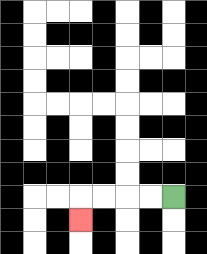{'start': '[7, 8]', 'end': '[3, 9]', 'path_directions': 'L,L,L,L,D', 'path_coordinates': '[[7, 8], [6, 8], [5, 8], [4, 8], [3, 8], [3, 9]]'}